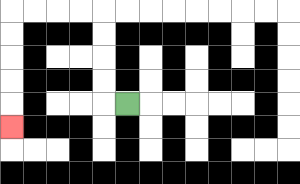{'start': '[5, 4]', 'end': '[0, 5]', 'path_directions': 'L,U,U,U,U,L,L,L,L,D,D,D,D,D', 'path_coordinates': '[[5, 4], [4, 4], [4, 3], [4, 2], [4, 1], [4, 0], [3, 0], [2, 0], [1, 0], [0, 0], [0, 1], [0, 2], [0, 3], [0, 4], [0, 5]]'}